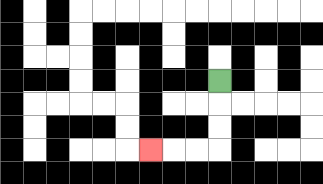{'start': '[9, 3]', 'end': '[6, 6]', 'path_directions': 'D,D,D,L,L,L', 'path_coordinates': '[[9, 3], [9, 4], [9, 5], [9, 6], [8, 6], [7, 6], [6, 6]]'}